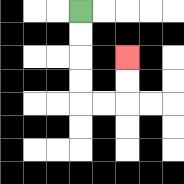{'start': '[3, 0]', 'end': '[5, 2]', 'path_directions': 'D,D,D,D,R,R,U,U', 'path_coordinates': '[[3, 0], [3, 1], [3, 2], [3, 3], [3, 4], [4, 4], [5, 4], [5, 3], [5, 2]]'}